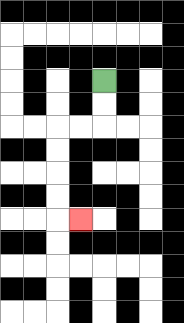{'start': '[4, 3]', 'end': '[3, 9]', 'path_directions': 'D,D,L,L,D,D,D,D,R', 'path_coordinates': '[[4, 3], [4, 4], [4, 5], [3, 5], [2, 5], [2, 6], [2, 7], [2, 8], [2, 9], [3, 9]]'}